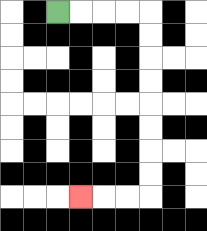{'start': '[2, 0]', 'end': '[3, 8]', 'path_directions': 'R,R,R,R,D,D,D,D,D,D,D,D,L,L,L', 'path_coordinates': '[[2, 0], [3, 0], [4, 0], [5, 0], [6, 0], [6, 1], [6, 2], [6, 3], [6, 4], [6, 5], [6, 6], [6, 7], [6, 8], [5, 8], [4, 8], [3, 8]]'}